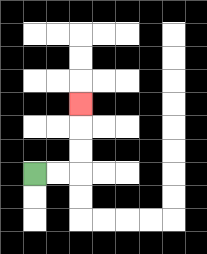{'start': '[1, 7]', 'end': '[3, 4]', 'path_directions': 'R,R,U,U,U', 'path_coordinates': '[[1, 7], [2, 7], [3, 7], [3, 6], [3, 5], [3, 4]]'}